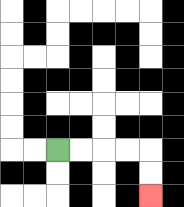{'start': '[2, 6]', 'end': '[6, 8]', 'path_directions': 'R,R,R,R,D,D', 'path_coordinates': '[[2, 6], [3, 6], [4, 6], [5, 6], [6, 6], [6, 7], [6, 8]]'}